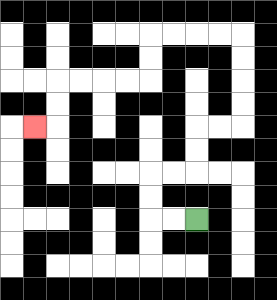{'start': '[8, 9]', 'end': '[1, 5]', 'path_directions': 'L,L,U,U,R,R,U,U,R,R,U,U,U,U,L,L,L,L,D,D,L,L,L,L,D,D,L', 'path_coordinates': '[[8, 9], [7, 9], [6, 9], [6, 8], [6, 7], [7, 7], [8, 7], [8, 6], [8, 5], [9, 5], [10, 5], [10, 4], [10, 3], [10, 2], [10, 1], [9, 1], [8, 1], [7, 1], [6, 1], [6, 2], [6, 3], [5, 3], [4, 3], [3, 3], [2, 3], [2, 4], [2, 5], [1, 5]]'}